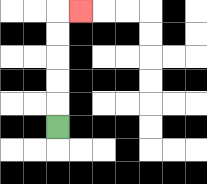{'start': '[2, 5]', 'end': '[3, 0]', 'path_directions': 'U,U,U,U,U,R', 'path_coordinates': '[[2, 5], [2, 4], [2, 3], [2, 2], [2, 1], [2, 0], [3, 0]]'}